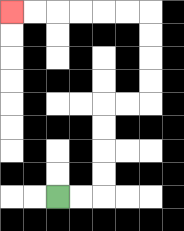{'start': '[2, 8]', 'end': '[0, 0]', 'path_directions': 'R,R,U,U,U,U,R,R,U,U,U,U,L,L,L,L,L,L', 'path_coordinates': '[[2, 8], [3, 8], [4, 8], [4, 7], [4, 6], [4, 5], [4, 4], [5, 4], [6, 4], [6, 3], [6, 2], [6, 1], [6, 0], [5, 0], [4, 0], [3, 0], [2, 0], [1, 0], [0, 0]]'}